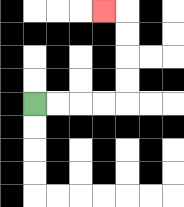{'start': '[1, 4]', 'end': '[4, 0]', 'path_directions': 'R,R,R,R,U,U,U,U,L', 'path_coordinates': '[[1, 4], [2, 4], [3, 4], [4, 4], [5, 4], [5, 3], [5, 2], [5, 1], [5, 0], [4, 0]]'}